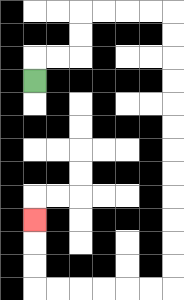{'start': '[1, 3]', 'end': '[1, 9]', 'path_directions': 'U,R,R,U,U,R,R,R,R,D,D,D,D,D,D,D,D,D,D,D,D,L,L,L,L,L,L,U,U,U', 'path_coordinates': '[[1, 3], [1, 2], [2, 2], [3, 2], [3, 1], [3, 0], [4, 0], [5, 0], [6, 0], [7, 0], [7, 1], [7, 2], [7, 3], [7, 4], [7, 5], [7, 6], [7, 7], [7, 8], [7, 9], [7, 10], [7, 11], [7, 12], [6, 12], [5, 12], [4, 12], [3, 12], [2, 12], [1, 12], [1, 11], [1, 10], [1, 9]]'}